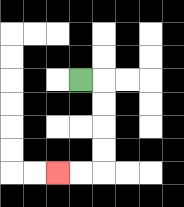{'start': '[3, 3]', 'end': '[2, 7]', 'path_directions': 'R,D,D,D,D,L,L', 'path_coordinates': '[[3, 3], [4, 3], [4, 4], [4, 5], [4, 6], [4, 7], [3, 7], [2, 7]]'}